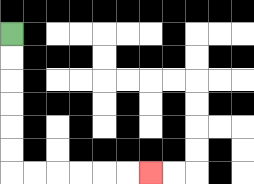{'start': '[0, 1]', 'end': '[6, 7]', 'path_directions': 'D,D,D,D,D,D,R,R,R,R,R,R', 'path_coordinates': '[[0, 1], [0, 2], [0, 3], [0, 4], [0, 5], [0, 6], [0, 7], [1, 7], [2, 7], [3, 7], [4, 7], [5, 7], [6, 7]]'}